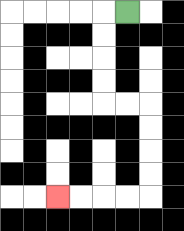{'start': '[5, 0]', 'end': '[2, 8]', 'path_directions': 'L,D,D,D,D,R,R,D,D,D,D,L,L,L,L', 'path_coordinates': '[[5, 0], [4, 0], [4, 1], [4, 2], [4, 3], [4, 4], [5, 4], [6, 4], [6, 5], [6, 6], [6, 7], [6, 8], [5, 8], [4, 8], [3, 8], [2, 8]]'}